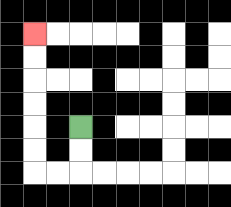{'start': '[3, 5]', 'end': '[1, 1]', 'path_directions': 'D,D,L,L,U,U,U,U,U,U', 'path_coordinates': '[[3, 5], [3, 6], [3, 7], [2, 7], [1, 7], [1, 6], [1, 5], [1, 4], [1, 3], [1, 2], [1, 1]]'}